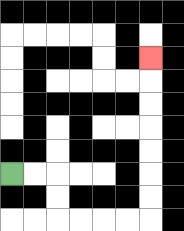{'start': '[0, 7]', 'end': '[6, 2]', 'path_directions': 'R,R,D,D,R,R,R,R,U,U,U,U,U,U,U', 'path_coordinates': '[[0, 7], [1, 7], [2, 7], [2, 8], [2, 9], [3, 9], [4, 9], [5, 9], [6, 9], [6, 8], [6, 7], [6, 6], [6, 5], [6, 4], [6, 3], [6, 2]]'}